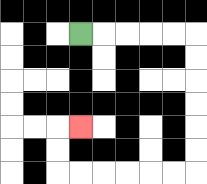{'start': '[3, 1]', 'end': '[3, 5]', 'path_directions': 'R,R,R,R,R,D,D,D,D,D,D,L,L,L,L,L,L,U,U,R', 'path_coordinates': '[[3, 1], [4, 1], [5, 1], [6, 1], [7, 1], [8, 1], [8, 2], [8, 3], [8, 4], [8, 5], [8, 6], [8, 7], [7, 7], [6, 7], [5, 7], [4, 7], [3, 7], [2, 7], [2, 6], [2, 5], [3, 5]]'}